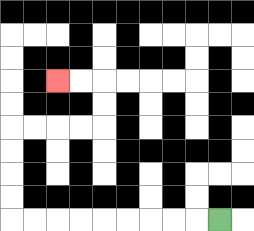{'start': '[9, 9]', 'end': '[2, 3]', 'path_directions': 'L,L,L,L,L,L,L,L,L,U,U,U,U,R,R,R,R,U,U,L,L', 'path_coordinates': '[[9, 9], [8, 9], [7, 9], [6, 9], [5, 9], [4, 9], [3, 9], [2, 9], [1, 9], [0, 9], [0, 8], [0, 7], [0, 6], [0, 5], [1, 5], [2, 5], [3, 5], [4, 5], [4, 4], [4, 3], [3, 3], [2, 3]]'}